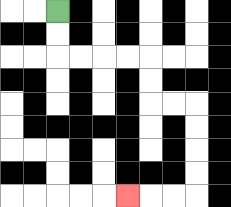{'start': '[2, 0]', 'end': '[5, 8]', 'path_directions': 'D,D,R,R,R,R,D,D,R,R,D,D,D,D,L,L,L', 'path_coordinates': '[[2, 0], [2, 1], [2, 2], [3, 2], [4, 2], [5, 2], [6, 2], [6, 3], [6, 4], [7, 4], [8, 4], [8, 5], [8, 6], [8, 7], [8, 8], [7, 8], [6, 8], [5, 8]]'}